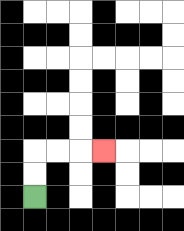{'start': '[1, 8]', 'end': '[4, 6]', 'path_directions': 'U,U,R,R,R', 'path_coordinates': '[[1, 8], [1, 7], [1, 6], [2, 6], [3, 6], [4, 6]]'}